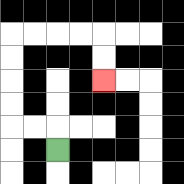{'start': '[2, 6]', 'end': '[4, 3]', 'path_directions': 'U,L,L,U,U,U,U,R,R,R,R,D,D', 'path_coordinates': '[[2, 6], [2, 5], [1, 5], [0, 5], [0, 4], [0, 3], [0, 2], [0, 1], [1, 1], [2, 1], [3, 1], [4, 1], [4, 2], [4, 3]]'}